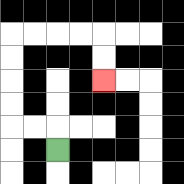{'start': '[2, 6]', 'end': '[4, 3]', 'path_directions': 'U,L,L,U,U,U,U,R,R,R,R,D,D', 'path_coordinates': '[[2, 6], [2, 5], [1, 5], [0, 5], [0, 4], [0, 3], [0, 2], [0, 1], [1, 1], [2, 1], [3, 1], [4, 1], [4, 2], [4, 3]]'}